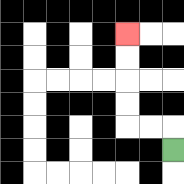{'start': '[7, 6]', 'end': '[5, 1]', 'path_directions': 'U,L,L,U,U,U,U', 'path_coordinates': '[[7, 6], [7, 5], [6, 5], [5, 5], [5, 4], [5, 3], [5, 2], [5, 1]]'}